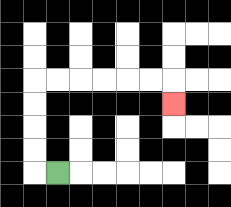{'start': '[2, 7]', 'end': '[7, 4]', 'path_directions': 'L,U,U,U,U,R,R,R,R,R,R,D', 'path_coordinates': '[[2, 7], [1, 7], [1, 6], [1, 5], [1, 4], [1, 3], [2, 3], [3, 3], [4, 3], [5, 3], [6, 3], [7, 3], [7, 4]]'}